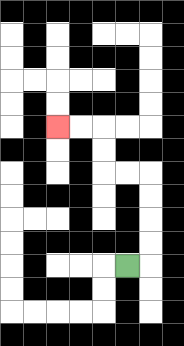{'start': '[5, 11]', 'end': '[2, 5]', 'path_directions': 'R,U,U,U,U,L,L,U,U,L,L', 'path_coordinates': '[[5, 11], [6, 11], [6, 10], [6, 9], [6, 8], [6, 7], [5, 7], [4, 7], [4, 6], [4, 5], [3, 5], [2, 5]]'}